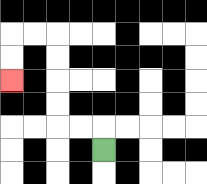{'start': '[4, 6]', 'end': '[0, 3]', 'path_directions': 'U,L,L,U,U,U,U,L,L,D,D', 'path_coordinates': '[[4, 6], [4, 5], [3, 5], [2, 5], [2, 4], [2, 3], [2, 2], [2, 1], [1, 1], [0, 1], [0, 2], [0, 3]]'}